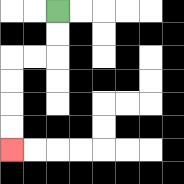{'start': '[2, 0]', 'end': '[0, 6]', 'path_directions': 'D,D,L,L,D,D,D,D', 'path_coordinates': '[[2, 0], [2, 1], [2, 2], [1, 2], [0, 2], [0, 3], [0, 4], [0, 5], [0, 6]]'}